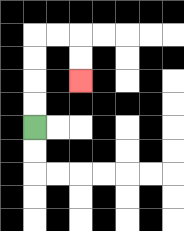{'start': '[1, 5]', 'end': '[3, 3]', 'path_directions': 'U,U,U,U,R,R,D,D', 'path_coordinates': '[[1, 5], [1, 4], [1, 3], [1, 2], [1, 1], [2, 1], [3, 1], [3, 2], [3, 3]]'}